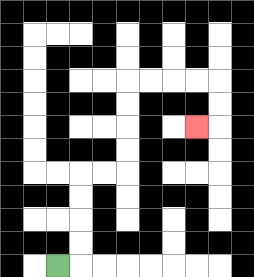{'start': '[2, 11]', 'end': '[8, 5]', 'path_directions': 'R,U,U,U,U,R,R,U,U,U,U,R,R,R,R,D,D,L', 'path_coordinates': '[[2, 11], [3, 11], [3, 10], [3, 9], [3, 8], [3, 7], [4, 7], [5, 7], [5, 6], [5, 5], [5, 4], [5, 3], [6, 3], [7, 3], [8, 3], [9, 3], [9, 4], [9, 5], [8, 5]]'}